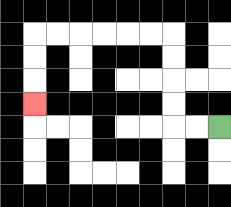{'start': '[9, 5]', 'end': '[1, 4]', 'path_directions': 'L,L,U,U,U,U,L,L,L,L,L,L,D,D,D', 'path_coordinates': '[[9, 5], [8, 5], [7, 5], [7, 4], [7, 3], [7, 2], [7, 1], [6, 1], [5, 1], [4, 1], [3, 1], [2, 1], [1, 1], [1, 2], [1, 3], [1, 4]]'}